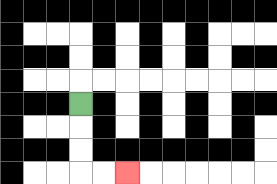{'start': '[3, 4]', 'end': '[5, 7]', 'path_directions': 'D,D,D,R,R', 'path_coordinates': '[[3, 4], [3, 5], [3, 6], [3, 7], [4, 7], [5, 7]]'}